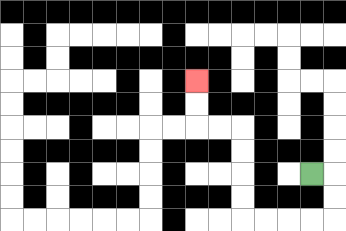{'start': '[13, 7]', 'end': '[8, 3]', 'path_directions': 'R,D,D,L,L,L,L,U,U,U,U,L,L,U,U', 'path_coordinates': '[[13, 7], [14, 7], [14, 8], [14, 9], [13, 9], [12, 9], [11, 9], [10, 9], [10, 8], [10, 7], [10, 6], [10, 5], [9, 5], [8, 5], [8, 4], [8, 3]]'}